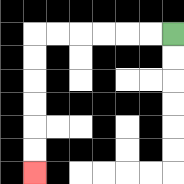{'start': '[7, 1]', 'end': '[1, 7]', 'path_directions': 'L,L,L,L,L,L,D,D,D,D,D,D', 'path_coordinates': '[[7, 1], [6, 1], [5, 1], [4, 1], [3, 1], [2, 1], [1, 1], [1, 2], [1, 3], [1, 4], [1, 5], [1, 6], [1, 7]]'}